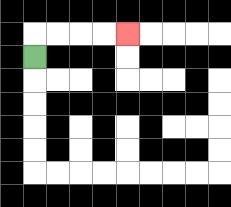{'start': '[1, 2]', 'end': '[5, 1]', 'path_directions': 'U,R,R,R,R', 'path_coordinates': '[[1, 2], [1, 1], [2, 1], [3, 1], [4, 1], [5, 1]]'}